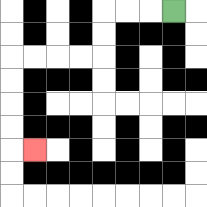{'start': '[7, 0]', 'end': '[1, 6]', 'path_directions': 'L,L,L,D,D,L,L,L,L,D,D,D,D,R', 'path_coordinates': '[[7, 0], [6, 0], [5, 0], [4, 0], [4, 1], [4, 2], [3, 2], [2, 2], [1, 2], [0, 2], [0, 3], [0, 4], [0, 5], [0, 6], [1, 6]]'}